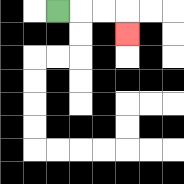{'start': '[2, 0]', 'end': '[5, 1]', 'path_directions': 'R,R,R,D', 'path_coordinates': '[[2, 0], [3, 0], [4, 0], [5, 0], [5, 1]]'}